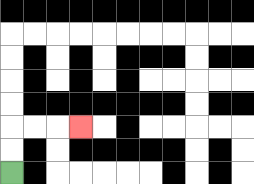{'start': '[0, 7]', 'end': '[3, 5]', 'path_directions': 'U,U,R,R,R', 'path_coordinates': '[[0, 7], [0, 6], [0, 5], [1, 5], [2, 5], [3, 5]]'}